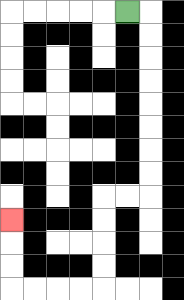{'start': '[5, 0]', 'end': '[0, 9]', 'path_directions': 'R,D,D,D,D,D,D,D,D,L,L,D,D,D,D,L,L,L,L,U,U,U', 'path_coordinates': '[[5, 0], [6, 0], [6, 1], [6, 2], [6, 3], [6, 4], [6, 5], [6, 6], [6, 7], [6, 8], [5, 8], [4, 8], [4, 9], [4, 10], [4, 11], [4, 12], [3, 12], [2, 12], [1, 12], [0, 12], [0, 11], [0, 10], [0, 9]]'}